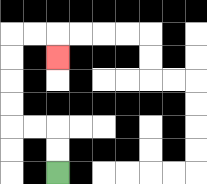{'start': '[2, 7]', 'end': '[2, 2]', 'path_directions': 'U,U,L,L,U,U,U,U,R,R,D', 'path_coordinates': '[[2, 7], [2, 6], [2, 5], [1, 5], [0, 5], [0, 4], [0, 3], [0, 2], [0, 1], [1, 1], [2, 1], [2, 2]]'}